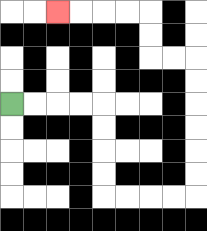{'start': '[0, 4]', 'end': '[2, 0]', 'path_directions': 'R,R,R,R,D,D,D,D,R,R,R,R,U,U,U,U,U,U,L,L,U,U,L,L,L,L', 'path_coordinates': '[[0, 4], [1, 4], [2, 4], [3, 4], [4, 4], [4, 5], [4, 6], [4, 7], [4, 8], [5, 8], [6, 8], [7, 8], [8, 8], [8, 7], [8, 6], [8, 5], [8, 4], [8, 3], [8, 2], [7, 2], [6, 2], [6, 1], [6, 0], [5, 0], [4, 0], [3, 0], [2, 0]]'}